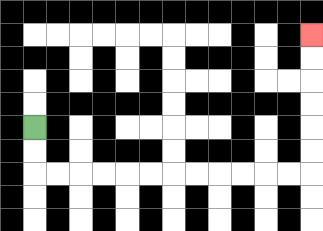{'start': '[1, 5]', 'end': '[13, 1]', 'path_directions': 'D,D,R,R,R,R,R,R,R,R,R,R,R,R,U,U,U,U,U,U', 'path_coordinates': '[[1, 5], [1, 6], [1, 7], [2, 7], [3, 7], [4, 7], [5, 7], [6, 7], [7, 7], [8, 7], [9, 7], [10, 7], [11, 7], [12, 7], [13, 7], [13, 6], [13, 5], [13, 4], [13, 3], [13, 2], [13, 1]]'}